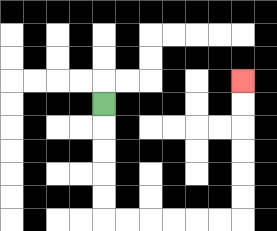{'start': '[4, 4]', 'end': '[10, 3]', 'path_directions': 'D,D,D,D,D,R,R,R,R,R,R,U,U,U,U,U,U', 'path_coordinates': '[[4, 4], [4, 5], [4, 6], [4, 7], [4, 8], [4, 9], [5, 9], [6, 9], [7, 9], [8, 9], [9, 9], [10, 9], [10, 8], [10, 7], [10, 6], [10, 5], [10, 4], [10, 3]]'}